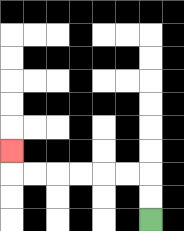{'start': '[6, 9]', 'end': '[0, 6]', 'path_directions': 'U,U,L,L,L,L,L,L,U', 'path_coordinates': '[[6, 9], [6, 8], [6, 7], [5, 7], [4, 7], [3, 7], [2, 7], [1, 7], [0, 7], [0, 6]]'}